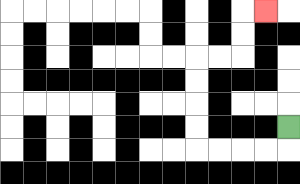{'start': '[12, 5]', 'end': '[11, 0]', 'path_directions': 'D,L,L,L,L,U,U,U,U,R,R,U,U,R', 'path_coordinates': '[[12, 5], [12, 6], [11, 6], [10, 6], [9, 6], [8, 6], [8, 5], [8, 4], [8, 3], [8, 2], [9, 2], [10, 2], [10, 1], [10, 0], [11, 0]]'}